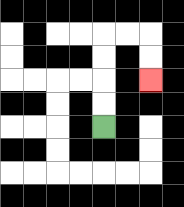{'start': '[4, 5]', 'end': '[6, 3]', 'path_directions': 'U,U,U,U,R,R,D,D', 'path_coordinates': '[[4, 5], [4, 4], [4, 3], [4, 2], [4, 1], [5, 1], [6, 1], [6, 2], [6, 3]]'}